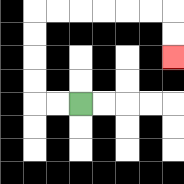{'start': '[3, 4]', 'end': '[7, 2]', 'path_directions': 'L,L,U,U,U,U,R,R,R,R,R,R,D,D', 'path_coordinates': '[[3, 4], [2, 4], [1, 4], [1, 3], [1, 2], [1, 1], [1, 0], [2, 0], [3, 0], [4, 0], [5, 0], [6, 0], [7, 0], [7, 1], [7, 2]]'}